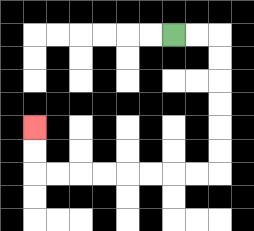{'start': '[7, 1]', 'end': '[1, 5]', 'path_directions': 'R,R,D,D,D,D,D,D,L,L,L,L,L,L,L,L,U,U', 'path_coordinates': '[[7, 1], [8, 1], [9, 1], [9, 2], [9, 3], [9, 4], [9, 5], [9, 6], [9, 7], [8, 7], [7, 7], [6, 7], [5, 7], [4, 7], [3, 7], [2, 7], [1, 7], [1, 6], [1, 5]]'}